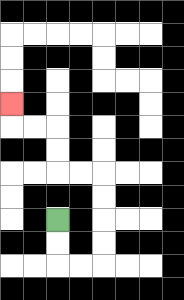{'start': '[2, 9]', 'end': '[0, 4]', 'path_directions': 'D,D,R,R,U,U,U,U,L,L,U,U,L,L,U', 'path_coordinates': '[[2, 9], [2, 10], [2, 11], [3, 11], [4, 11], [4, 10], [4, 9], [4, 8], [4, 7], [3, 7], [2, 7], [2, 6], [2, 5], [1, 5], [0, 5], [0, 4]]'}